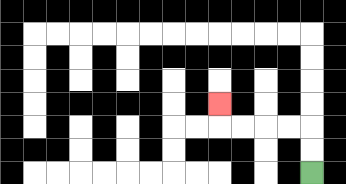{'start': '[13, 7]', 'end': '[9, 4]', 'path_directions': 'U,U,L,L,L,L,U', 'path_coordinates': '[[13, 7], [13, 6], [13, 5], [12, 5], [11, 5], [10, 5], [9, 5], [9, 4]]'}